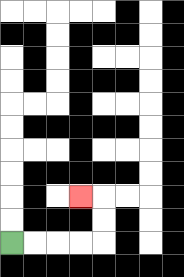{'start': '[0, 10]', 'end': '[3, 8]', 'path_directions': 'R,R,R,R,U,U,L', 'path_coordinates': '[[0, 10], [1, 10], [2, 10], [3, 10], [4, 10], [4, 9], [4, 8], [3, 8]]'}